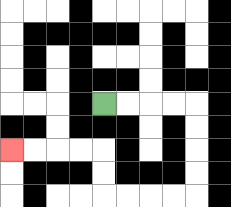{'start': '[4, 4]', 'end': '[0, 6]', 'path_directions': 'R,R,R,R,D,D,D,D,L,L,L,L,U,U,L,L,L,L', 'path_coordinates': '[[4, 4], [5, 4], [6, 4], [7, 4], [8, 4], [8, 5], [8, 6], [8, 7], [8, 8], [7, 8], [6, 8], [5, 8], [4, 8], [4, 7], [4, 6], [3, 6], [2, 6], [1, 6], [0, 6]]'}